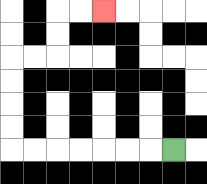{'start': '[7, 6]', 'end': '[4, 0]', 'path_directions': 'L,L,L,L,L,L,L,U,U,U,U,R,R,U,U,R,R', 'path_coordinates': '[[7, 6], [6, 6], [5, 6], [4, 6], [3, 6], [2, 6], [1, 6], [0, 6], [0, 5], [0, 4], [0, 3], [0, 2], [1, 2], [2, 2], [2, 1], [2, 0], [3, 0], [4, 0]]'}